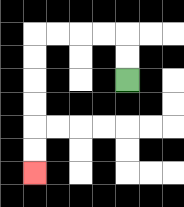{'start': '[5, 3]', 'end': '[1, 7]', 'path_directions': 'U,U,L,L,L,L,D,D,D,D,D,D', 'path_coordinates': '[[5, 3], [5, 2], [5, 1], [4, 1], [3, 1], [2, 1], [1, 1], [1, 2], [1, 3], [1, 4], [1, 5], [1, 6], [1, 7]]'}